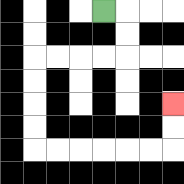{'start': '[4, 0]', 'end': '[7, 4]', 'path_directions': 'R,D,D,L,L,L,L,D,D,D,D,R,R,R,R,R,R,U,U', 'path_coordinates': '[[4, 0], [5, 0], [5, 1], [5, 2], [4, 2], [3, 2], [2, 2], [1, 2], [1, 3], [1, 4], [1, 5], [1, 6], [2, 6], [3, 6], [4, 6], [5, 6], [6, 6], [7, 6], [7, 5], [7, 4]]'}